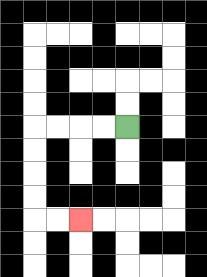{'start': '[5, 5]', 'end': '[3, 9]', 'path_directions': 'L,L,L,L,D,D,D,D,R,R', 'path_coordinates': '[[5, 5], [4, 5], [3, 5], [2, 5], [1, 5], [1, 6], [1, 7], [1, 8], [1, 9], [2, 9], [3, 9]]'}